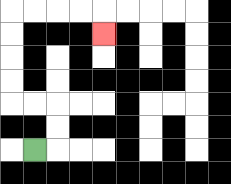{'start': '[1, 6]', 'end': '[4, 1]', 'path_directions': 'R,U,U,L,L,U,U,U,U,R,R,R,R,D', 'path_coordinates': '[[1, 6], [2, 6], [2, 5], [2, 4], [1, 4], [0, 4], [0, 3], [0, 2], [0, 1], [0, 0], [1, 0], [2, 0], [3, 0], [4, 0], [4, 1]]'}